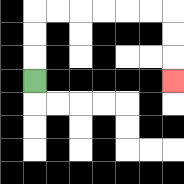{'start': '[1, 3]', 'end': '[7, 3]', 'path_directions': 'U,U,U,R,R,R,R,R,R,D,D,D', 'path_coordinates': '[[1, 3], [1, 2], [1, 1], [1, 0], [2, 0], [3, 0], [4, 0], [5, 0], [6, 0], [7, 0], [7, 1], [7, 2], [7, 3]]'}